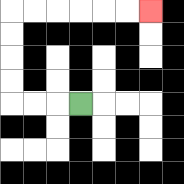{'start': '[3, 4]', 'end': '[6, 0]', 'path_directions': 'L,L,L,U,U,U,U,R,R,R,R,R,R', 'path_coordinates': '[[3, 4], [2, 4], [1, 4], [0, 4], [0, 3], [0, 2], [0, 1], [0, 0], [1, 0], [2, 0], [3, 0], [4, 0], [5, 0], [6, 0]]'}